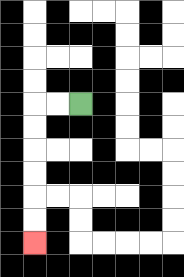{'start': '[3, 4]', 'end': '[1, 10]', 'path_directions': 'L,L,D,D,D,D,D,D', 'path_coordinates': '[[3, 4], [2, 4], [1, 4], [1, 5], [1, 6], [1, 7], [1, 8], [1, 9], [1, 10]]'}